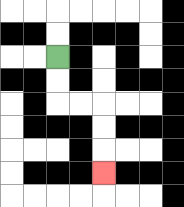{'start': '[2, 2]', 'end': '[4, 7]', 'path_directions': 'D,D,R,R,D,D,D', 'path_coordinates': '[[2, 2], [2, 3], [2, 4], [3, 4], [4, 4], [4, 5], [4, 6], [4, 7]]'}